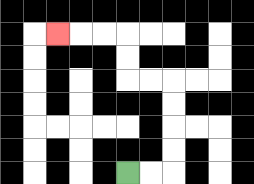{'start': '[5, 7]', 'end': '[2, 1]', 'path_directions': 'R,R,U,U,U,U,L,L,U,U,L,L,L', 'path_coordinates': '[[5, 7], [6, 7], [7, 7], [7, 6], [7, 5], [7, 4], [7, 3], [6, 3], [5, 3], [5, 2], [5, 1], [4, 1], [3, 1], [2, 1]]'}